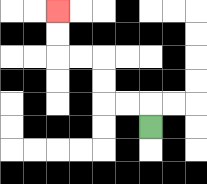{'start': '[6, 5]', 'end': '[2, 0]', 'path_directions': 'U,L,L,U,U,L,L,U,U', 'path_coordinates': '[[6, 5], [6, 4], [5, 4], [4, 4], [4, 3], [4, 2], [3, 2], [2, 2], [2, 1], [2, 0]]'}